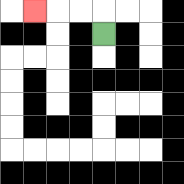{'start': '[4, 1]', 'end': '[1, 0]', 'path_directions': 'U,L,L,L', 'path_coordinates': '[[4, 1], [4, 0], [3, 0], [2, 0], [1, 0]]'}